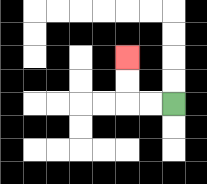{'start': '[7, 4]', 'end': '[5, 2]', 'path_directions': 'L,L,U,U', 'path_coordinates': '[[7, 4], [6, 4], [5, 4], [5, 3], [5, 2]]'}